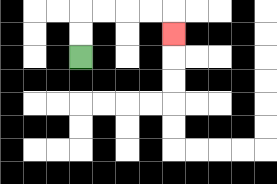{'start': '[3, 2]', 'end': '[7, 1]', 'path_directions': 'U,U,R,R,R,R,D', 'path_coordinates': '[[3, 2], [3, 1], [3, 0], [4, 0], [5, 0], [6, 0], [7, 0], [7, 1]]'}